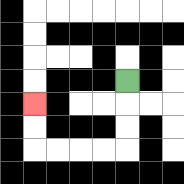{'start': '[5, 3]', 'end': '[1, 4]', 'path_directions': 'D,D,D,L,L,L,L,U,U', 'path_coordinates': '[[5, 3], [5, 4], [5, 5], [5, 6], [4, 6], [3, 6], [2, 6], [1, 6], [1, 5], [1, 4]]'}